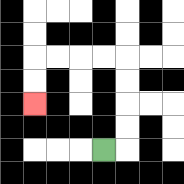{'start': '[4, 6]', 'end': '[1, 4]', 'path_directions': 'R,U,U,U,U,L,L,L,L,D,D', 'path_coordinates': '[[4, 6], [5, 6], [5, 5], [5, 4], [5, 3], [5, 2], [4, 2], [3, 2], [2, 2], [1, 2], [1, 3], [1, 4]]'}